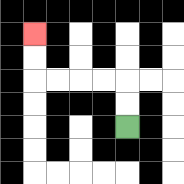{'start': '[5, 5]', 'end': '[1, 1]', 'path_directions': 'U,U,L,L,L,L,U,U', 'path_coordinates': '[[5, 5], [5, 4], [5, 3], [4, 3], [3, 3], [2, 3], [1, 3], [1, 2], [1, 1]]'}